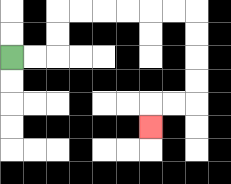{'start': '[0, 2]', 'end': '[6, 5]', 'path_directions': 'R,R,U,U,R,R,R,R,R,R,D,D,D,D,L,L,D', 'path_coordinates': '[[0, 2], [1, 2], [2, 2], [2, 1], [2, 0], [3, 0], [4, 0], [5, 0], [6, 0], [7, 0], [8, 0], [8, 1], [8, 2], [8, 3], [8, 4], [7, 4], [6, 4], [6, 5]]'}